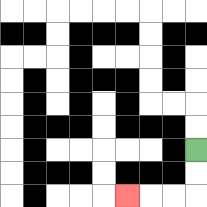{'start': '[8, 6]', 'end': '[5, 8]', 'path_directions': 'D,D,L,L,L', 'path_coordinates': '[[8, 6], [8, 7], [8, 8], [7, 8], [6, 8], [5, 8]]'}